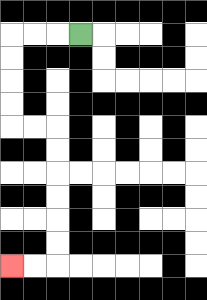{'start': '[3, 1]', 'end': '[0, 11]', 'path_directions': 'L,L,L,D,D,D,D,R,R,D,D,D,D,D,D,L,L', 'path_coordinates': '[[3, 1], [2, 1], [1, 1], [0, 1], [0, 2], [0, 3], [0, 4], [0, 5], [1, 5], [2, 5], [2, 6], [2, 7], [2, 8], [2, 9], [2, 10], [2, 11], [1, 11], [0, 11]]'}